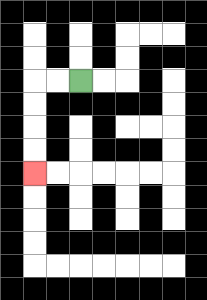{'start': '[3, 3]', 'end': '[1, 7]', 'path_directions': 'L,L,D,D,D,D', 'path_coordinates': '[[3, 3], [2, 3], [1, 3], [1, 4], [1, 5], [1, 6], [1, 7]]'}